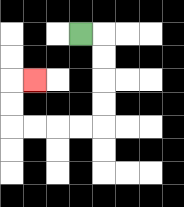{'start': '[3, 1]', 'end': '[1, 3]', 'path_directions': 'R,D,D,D,D,L,L,L,L,U,U,R', 'path_coordinates': '[[3, 1], [4, 1], [4, 2], [4, 3], [4, 4], [4, 5], [3, 5], [2, 5], [1, 5], [0, 5], [0, 4], [0, 3], [1, 3]]'}